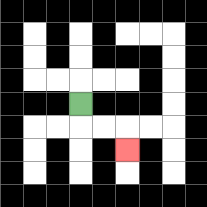{'start': '[3, 4]', 'end': '[5, 6]', 'path_directions': 'D,R,R,D', 'path_coordinates': '[[3, 4], [3, 5], [4, 5], [5, 5], [5, 6]]'}